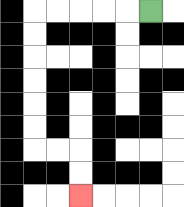{'start': '[6, 0]', 'end': '[3, 8]', 'path_directions': 'L,L,L,L,L,D,D,D,D,D,D,R,R,D,D', 'path_coordinates': '[[6, 0], [5, 0], [4, 0], [3, 0], [2, 0], [1, 0], [1, 1], [1, 2], [1, 3], [1, 4], [1, 5], [1, 6], [2, 6], [3, 6], [3, 7], [3, 8]]'}